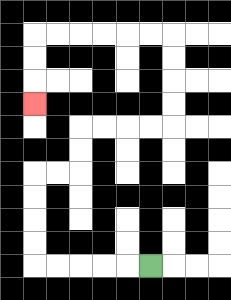{'start': '[6, 11]', 'end': '[1, 4]', 'path_directions': 'L,L,L,L,L,U,U,U,U,R,R,U,U,R,R,R,R,U,U,U,U,L,L,L,L,L,L,D,D,D', 'path_coordinates': '[[6, 11], [5, 11], [4, 11], [3, 11], [2, 11], [1, 11], [1, 10], [1, 9], [1, 8], [1, 7], [2, 7], [3, 7], [3, 6], [3, 5], [4, 5], [5, 5], [6, 5], [7, 5], [7, 4], [7, 3], [7, 2], [7, 1], [6, 1], [5, 1], [4, 1], [3, 1], [2, 1], [1, 1], [1, 2], [1, 3], [1, 4]]'}